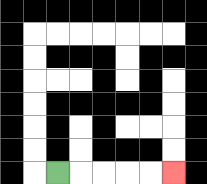{'start': '[2, 7]', 'end': '[7, 7]', 'path_directions': 'R,R,R,R,R', 'path_coordinates': '[[2, 7], [3, 7], [4, 7], [5, 7], [6, 7], [7, 7]]'}